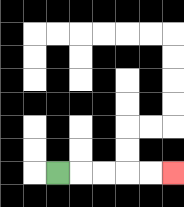{'start': '[2, 7]', 'end': '[7, 7]', 'path_directions': 'R,R,R,R,R', 'path_coordinates': '[[2, 7], [3, 7], [4, 7], [5, 7], [6, 7], [7, 7]]'}